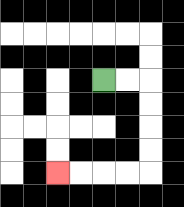{'start': '[4, 3]', 'end': '[2, 7]', 'path_directions': 'R,R,D,D,D,D,L,L,L,L', 'path_coordinates': '[[4, 3], [5, 3], [6, 3], [6, 4], [6, 5], [6, 6], [6, 7], [5, 7], [4, 7], [3, 7], [2, 7]]'}